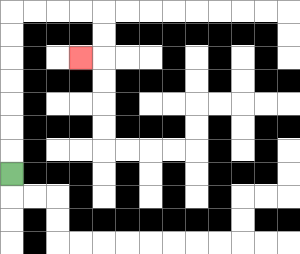{'start': '[0, 7]', 'end': '[3, 2]', 'path_directions': 'U,U,U,U,U,U,U,R,R,R,R,D,D,L', 'path_coordinates': '[[0, 7], [0, 6], [0, 5], [0, 4], [0, 3], [0, 2], [0, 1], [0, 0], [1, 0], [2, 0], [3, 0], [4, 0], [4, 1], [4, 2], [3, 2]]'}